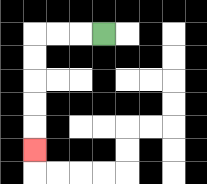{'start': '[4, 1]', 'end': '[1, 6]', 'path_directions': 'L,L,L,D,D,D,D,D', 'path_coordinates': '[[4, 1], [3, 1], [2, 1], [1, 1], [1, 2], [1, 3], [1, 4], [1, 5], [1, 6]]'}